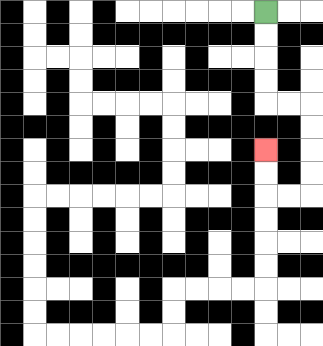{'start': '[11, 0]', 'end': '[11, 6]', 'path_directions': 'D,D,D,D,R,R,D,D,D,D,L,L,U,U', 'path_coordinates': '[[11, 0], [11, 1], [11, 2], [11, 3], [11, 4], [12, 4], [13, 4], [13, 5], [13, 6], [13, 7], [13, 8], [12, 8], [11, 8], [11, 7], [11, 6]]'}